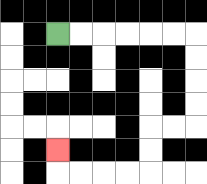{'start': '[2, 1]', 'end': '[2, 6]', 'path_directions': 'R,R,R,R,R,R,D,D,D,D,L,L,D,D,L,L,L,L,U', 'path_coordinates': '[[2, 1], [3, 1], [4, 1], [5, 1], [6, 1], [7, 1], [8, 1], [8, 2], [8, 3], [8, 4], [8, 5], [7, 5], [6, 5], [6, 6], [6, 7], [5, 7], [4, 7], [3, 7], [2, 7], [2, 6]]'}